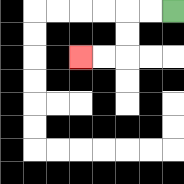{'start': '[7, 0]', 'end': '[3, 2]', 'path_directions': 'L,L,D,D,L,L', 'path_coordinates': '[[7, 0], [6, 0], [5, 0], [5, 1], [5, 2], [4, 2], [3, 2]]'}